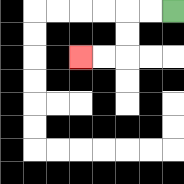{'start': '[7, 0]', 'end': '[3, 2]', 'path_directions': 'L,L,D,D,L,L', 'path_coordinates': '[[7, 0], [6, 0], [5, 0], [5, 1], [5, 2], [4, 2], [3, 2]]'}